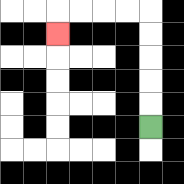{'start': '[6, 5]', 'end': '[2, 1]', 'path_directions': 'U,U,U,U,U,L,L,L,L,D', 'path_coordinates': '[[6, 5], [6, 4], [6, 3], [6, 2], [6, 1], [6, 0], [5, 0], [4, 0], [3, 0], [2, 0], [2, 1]]'}